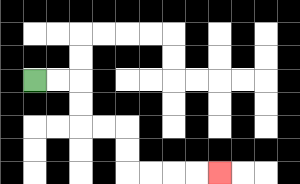{'start': '[1, 3]', 'end': '[9, 7]', 'path_directions': 'R,R,D,D,R,R,D,D,R,R,R,R', 'path_coordinates': '[[1, 3], [2, 3], [3, 3], [3, 4], [3, 5], [4, 5], [5, 5], [5, 6], [5, 7], [6, 7], [7, 7], [8, 7], [9, 7]]'}